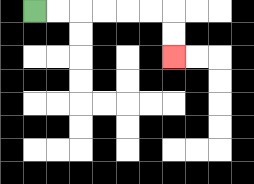{'start': '[1, 0]', 'end': '[7, 2]', 'path_directions': 'R,R,R,R,R,R,D,D', 'path_coordinates': '[[1, 0], [2, 0], [3, 0], [4, 0], [5, 0], [6, 0], [7, 0], [7, 1], [7, 2]]'}